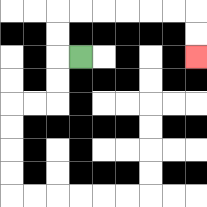{'start': '[3, 2]', 'end': '[8, 2]', 'path_directions': 'L,U,U,R,R,R,R,R,R,D,D', 'path_coordinates': '[[3, 2], [2, 2], [2, 1], [2, 0], [3, 0], [4, 0], [5, 0], [6, 0], [7, 0], [8, 0], [8, 1], [8, 2]]'}